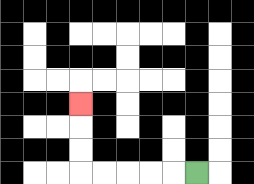{'start': '[8, 7]', 'end': '[3, 4]', 'path_directions': 'L,L,L,L,L,U,U,U', 'path_coordinates': '[[8, 7], [7, 7], [6, 7], [5, 7], [4, 7], [3, 7], [3, 6], [3, 5], [3, 4]]'}